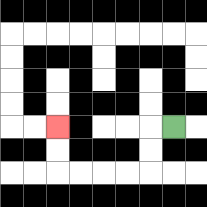{'start': '[7, 5]', 'end': '[2, 5]', 'path_directions': 'L,D,D,L,L,L,L,U,U', 'path_coordinates': '[[7, 5], [6, 5], [6, 6], [6, 7], [5, 7], [4, 7], [3, 7], [2, 7], [2, 6], [2, 5]]'}